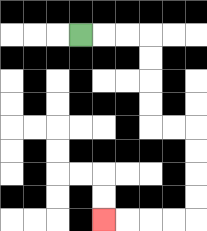{'start': '[3, 1]', 'end': '[4, 9]', 'path_directions': 'R,R,R,D,D,D,D,R,R,D,D,D,D,L,L,L,L', 'path_coordinates': '[[3, 1], [4, 1], [5, 1], [6, 1], [6, 2], [6, 3], [6, 4], [6, 5], [7, 5], [8, 5], [8, 6], [8, 7], [8, 8], [8, 9], [7, 9], [6, 9], [5, 9], [4, 9]]'}